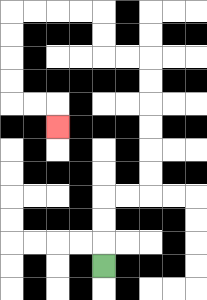{'start': '[4, 11]', 'end': '[2, 5]', 'path_directions': 'U,U,U,R,R,U,U,U,U,U,U,L,L,U,U,L,L,L,L,D,D,D,D,R,R,D', 'path_coordinates': '[[4, 11], [4, 10], [4, 9], [4, 8], [5, 8], [6, 8], [6, 7], [6, 6], [6, 5], [6, 4], [6, 3], [6, 2], [5, 2], [4, 2], [4, 1], [4, 0], [3, 0], [2, 0], [1, 0], [0, 0], [0, 1], [0, 2], [0, 3], [0, 4], [1, 4], [2, 4], [2, 5]]'}